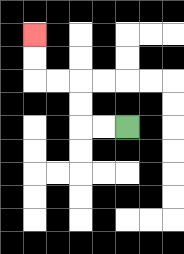{'start': '[5, 5]', 'end': '[1, 1]', 'path_directions': 'L,L,U,U,L,L,U,U', 'path_coordinates': '[[5, 5], [4, 5], [3, 5], [3, 4], [3, 3], [2, 3], [1, 3], [1, 2], [1, 1]]'}